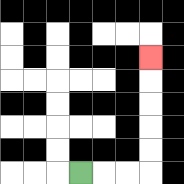{'start': '[3, 7]', 'end': '[6, 2]', 'path_directions': 'R,R,R,U,U,U,U,U', 'path_coordinates': '[[3, 7], [4, 7], [5, 7], [6, 7], [6, 6], [6, 5], [6, 4], [6, 3], [6, 2]]'}